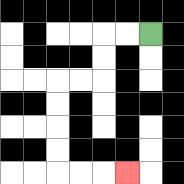{'start': '[6, 1]', 'end': '[5, 7]', 'path_directions': 'L,L,D,D,L,L,D,D,D,D,R,R,R', 'path_coordinates': '[[6, 1], [5, 1], [4, 1], [4, 2], [4, 3], [3, 3], [2, 3], [2, 4], [2, 5], [2, 6], [2, 7], [3, 7], [4, 7], [5, 7]]'}